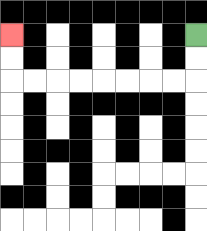{'start': '[8, 1]', 'end': '[0, 1]', 'path_directions': 'D,D,L,L,L,L,L,L,L,L,U,U', 'path_coordinates': '[[8, 1], [8, 2], [8, 3], [7, 3], [6, 3], [5, 3], [4, 3], [3, 3], [2, 3], [1, 3], [0, 3], [0, 2], [0, 1]]'}